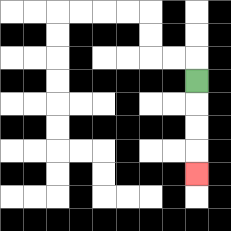{'start': '[8, 3]', 'end': '[8, 7]', 'path_directions': 'D,D,D,D', 'path_coordinates': '[[8, 3], [8, 4], [8, 5], [8, 6], [8, 7]]'}